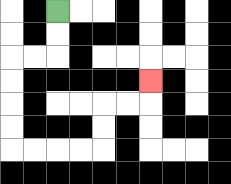{'start': '[2, 0]', 'end': '[6, 3]', 'path_directions': 'D,D,L,L,D,D,D,D,R,R,R,R,U,U,R,R,U', 'path_coordinates': '[[2, 0], [2, 1], [2, 2], [1, 2], [0, 2], [0, 3], [0, 4], [0, 5], [0, 6], [1, 6], [2, 6], [3, 6], [4, 6], [4, 5], [4, 4], [5, 4], [6, 4], [6, 3]]'}